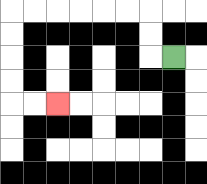{'start': '[7, 2]', 'end': '[2, 4]', 'path_directions': 'L,U,U,L,L,L,L,L,L,D,D,D,D,R,R', 'path_coordinates': '[[7, 2], [6, 2], [6, 1], [6, 0], [5, 0], [4, 0], [3, 0], [2, 0], [1, 0], [0, 0], [0, 1], [0, 2], [0, 3], [0, 4], [1, 4], [2, 4]]'}